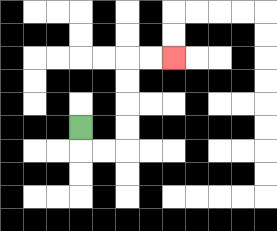{'start': '[3, 5]', 'end': '[7, 2]', 'path_directions': 'D,R,R,U,U,U,U,R,R', 'path_coordinates': '[[3, 5], [3, 6], [4, 6], [5, 6], [5, 5], [5, 4], [5, 3], [5, 2], [6, 2], [7, 2]]'}